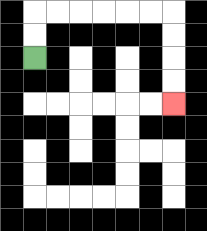{'start': '[1, 2]', 'end': '[7, 4]', 'path_directions': 'U,U,R,R,R,R,R,R,D,D,D,D', 'path_coordinates': '[[1, 2], [1, 1], [1, 0], [2, 0], [3, 0], [4, 0], [5, 0], [6, 0], [7, 0], [7, 1], [7, 2], [7, 3], [7, 4]]'}